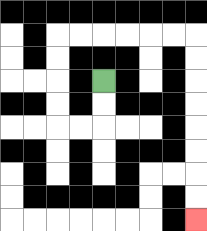{'start': '[4, 3]', 'end': '[8, 9]', 'path_directions': 'D,D,L,L,U,U,U,U,R,R,R,R,R,R,D,D,D,D,D,D,D,D', 'path_coordinates': '[[4, 3], [4, 4], [4, 5], [3, 5], [2, 5], [2, 4], [2, 3], [2, 2], [2, 1], [3, 1], [4, 1], [5, 1], [6, 1], [7, 1], [8, 1], [8, 2], [8, 3], [8, 4], [8, 5], [8, 6], [8, 7], [8, 8], [8, 9]]'}